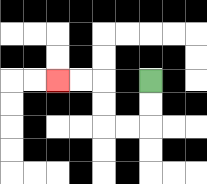{'start': '[6, 3]', 'end': '[2, 3]', 'path_directions': 'D,D,L,L,U,U,L,L', 'path_coordinates': '[[6, 3], [6, 4], [6, 5], [5, 5], [4, 5], [4, 4], [4, 3], [3, 3], [2, 3]]'}